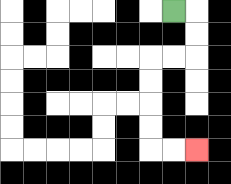{'start': '[7, 0]', 'end': '[8, 6]', 'path_directions': 'R,D,D,L,L,D,D,D,D,R,R', 'path_coordinates': '[[7, 0], [8, 0], [8, 1], [8, 2], [7, 2], [6, 2], [6, 3], [6, 4], [6, 5], [6, 6], [7, 6], [8, 6]]'}